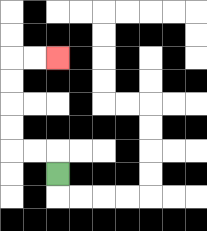{'start': '[2, 7]', 'end': '[2, 2]', 'path_directions': 'U,L,L,U,U,U,U,R,R', 'path_coordinates': '[[2, 7], [2, 6], [1, 6], [0, 6], [0, 5], [0, 4], [0, 3], [0, 2], [1, 2], [2, 2]]'}